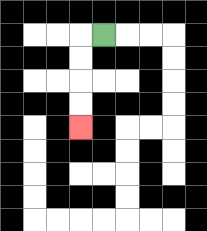{'start': '[4, 1]', 'end': '[3, 5]', 'path_directions': 'L,D,D,D,D', 'path_coordinates': '[[4, 1], [3, 1], [3, 2], [3, 3], [3, 4], [3, 5]]'}